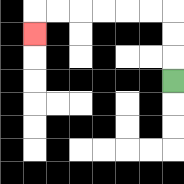{'start': '[7, 3]', 'end': '[1, 1]', 'path_directions': 'U,U,U,L,L,L,L,L,L,D', 'path_coordinates': '[[7, 3], [7, 2], [7, 1], [7, 0], [6, 0], [5, 0], [4, 0], [3, 0], [2, 0], [1, 0], [1, 1]]'}